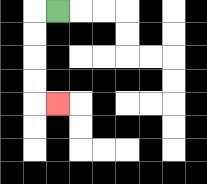{'start': '[2, 0]', 'end': '[2, 4]', 'path_directions': 'L,D,D,D,D,R', 'path_coordinates': '[[2, 0], [1, 0], [1, 1], [1, 2], [1, 3], [1, 4], [2, 4]]'}